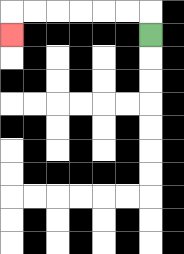{'start': '[6, 1]', 'end': '[0, 1]', 'path_directions': 'U,L,L,L,L,L,L,D', 'path_coordinates': '[[6, 1], [6, 0], [5, 0], [4, 0], [3, 0], [2, 0], [1, 0], [0, 0], [0, 1]]'}